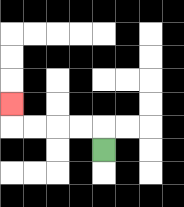{'start': '[4, 6]', 'end': '[0, 4]', 'path_directions': 'U,L,L,L,L,U', 'path_coordinates': '[[4, 6], [4, 5], [3, 5], [2, 5], [1, 5], [0, 5], [0, 4]]'}